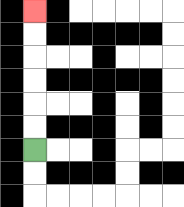{'start': '[1, 6]', 'end': '[1, 0]', 'path_directions': 'U,U,U,U,U,U', 'path_coordinates': '[[1, 6], [1, 5], [1, 4], [1, 3], [1, 2], [1, 1], [1, 0]]'}